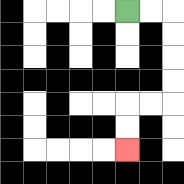{'start': '[5, 0]', 'end': '[5, 6]', 'path_directions': 'R,R,D,D,D,D,L,L,D,D', 'path_coordinates': '[[5, 0], [6, 0], [7, 0], [7, 1], [7, 2], [7, 3], [7, 4], [6, 4], [5, 4], [5, 5], [5, 6]]'}